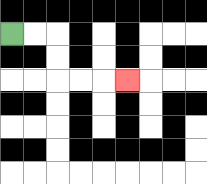{'start': '[0, 1]', 'end': '[5, 3]', 'path_directions': 'R,R,D,D,R,R,R', 'path_coordinates': '[[0, 1], [1, 1], [2, 1], [2, 2], [2, 3], [3, 3], [4, 3], [5, 3]]'}